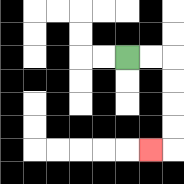{'start': '[5, 2]', 'end': '[6, 6]', 'path_directions': 'R,R,D,D,D,D,L', 'path_coordinates': '[[5, 2], [6, 2], [7, 2], [7, 3], [7, 4], [7, 5], [7, 6], [6, 6]]'}